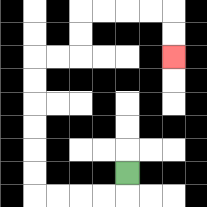{'start': '[5, 7]', 'end': '[7, 2]', 'path_directions': 'D,L,L,L,L,U,U,U,U,U,U,R,R,U,U,R,R,R,R,D,D', 'path_coordinates': '[[5, 7], [5, 8], [4, 8], [3, 8], [2, 8], [1, 8], [1, 7], [1, 6], [1, 5], [1, 4], [1, 3], [1, 2], [2, 2], [3, 2], [3, 1], [3, 0], [4, 0], [5, 0], [6, 0], [7, 0], [7, 1], [7, 2]]'}